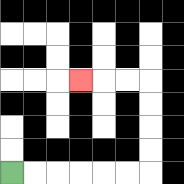{'start': '[0, 7]', 'end': '[3, 3]', 'path_directions': 'R,R,R,R,R,R,U,U,U,U,L,L,L', 'path_coordinates': '[[0, 7], [1, 7], [2, 7], [3, 7], [4, 7], [5, 7], [6, 7], [6, 6], [6, 5], [6, 4], [6, 3], [5, 3], [4, 3], [3, 3]]'}